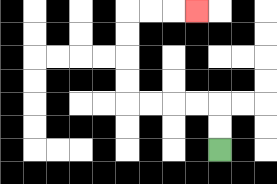{'start': '[9, 6]', 'end': '[8, 0]', 'path_directions': 'U,U,L,L,L,L,U,U,U,U,R,R,R', 'path_coordinates': '[[9, 6], [9, 5], [9, 4], [8, 4], [7, 4], [6, 4], [5, 4], [5, 3], [5, 2], [5, 1], [5, 0], [6, 0], [7, 0], [8, 0]]'}